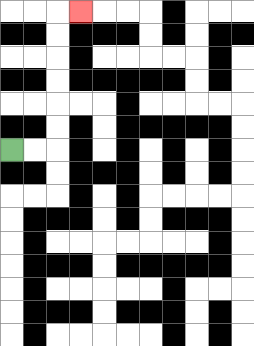{'start': '[0, 6]', 'end': '[3, 0]', 'path_directions': 'R,R,U,U,U,U,U,U,R', 'path_coordinates': '[[0, 6], [1, 6], [2, 6], [2, 5], [2, 4], [2, 3], [2, 2], [2, 1], [2, 0], [3, 0]]'}